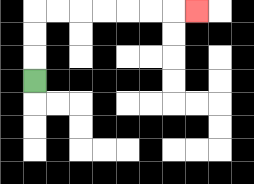{'start': '[1, 3]', 'end': '[8, 0]', 'path_directions': 'U,U,U,R,R,R,R,R,R,R', 'path_coordinates': '[[1, 3], [1, 2], [1, 1], [1, 0], [2, 0], [3, 0], [4, 0], [5, 0], [6, 0], [7, 0], [8, 0]]'}